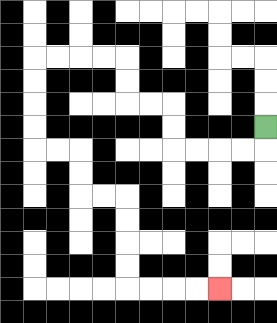{'start': '[11, 5]', 'end': '[9, 12]', 'path_directions': 'D,L,L,L,L,U,U,L,L,U,U,L,L,L,L,D,D,D,D,R,R,D,D,R,R,D,D,D,D,R,R,R,R', 'path_coordinates': '[[11, 5], [11, 6], [10, 6], [9, 6], [8, 6], [7, 6], [7, 5], [7, 4], [6, 4], [5, 4], [5, 3], [5, 2], [4, 2], [3, 2], [2, 2], [1, 2], [1, 3], [1, 4], [1, 5], [1, 6], [2, 6], [3, 6], [3, 7], [3, 8], [4, 8], [5, 8], [5, 9], [5, 10], [5, 11], [5, 12], [6, 12], [7, 12], [8, 12], [9, 12]]'}